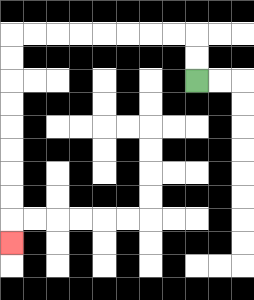{'start': '[8, 3]', 'end': '[0, 10]', 'path_directions': 'U,U,L,L,L,L,L,L,L,L,D,D,D,D,D,D,D,D,D', 'path_coordinates': '[[8, 3], [8, 2], [8, 1], [7, 1], [6, 1], [5, 1], [4, 1], [3, 1], [2, 1], [1, 1], [0, 1], [0, 2], [0, 3], [0, 4], [0, 5], [0, 6], [0, 7], [0, 8], [0, 9], [0, 10]]'}